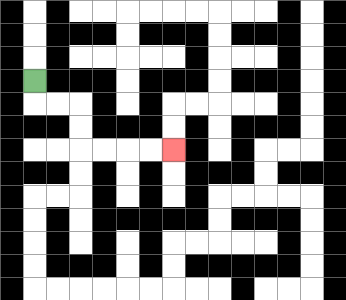{'start': '[1, 3]', 'end': '[7, 6]', 'path_directions': 'D,R,R,D,D,R,R,R,R', 'path_coordinates': '[[1, 3], [1, 4], [2, 4], [3, 4], [3, 5], [3, 6], [4, 6], [5, 6], [6, 6], [7, 6]]'}